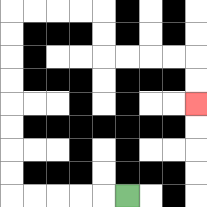{'start': '[5, 8]', 'end': '[8, 4]', 'path_directions': 'L,L,L,L,L,U,U,U,U,U,U,U,U,R,R,R,R,D,D,R,R,R,R,D,D', 'path_coordinates': '[[5, 8], [4, 8], [3, 8], [2, 8], [1, 8], [0, 8], [0, 7], [0, 6], [0, 5], [0, 4], [0, 3], [0, 2], [0, 1], [0, 0], [1, 0], [2, 0], [3, 0], [4, 0], [4, 1], [4, 2], [5, 2], [6, 2], [7, 2], [8, 2], [8, 3], [8, 4]]'}